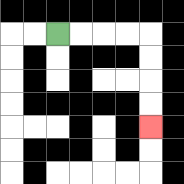{'start': '[2, 1]', 'end': '[6, 5]', 'path_directions': 'R,R,R,R,D,D,D,D', 'path_coordinates': '[[2, 1], [3, 1], [4, 1], [5, 1], [6, 1], [6, 2], [6, 3], [6, 4], [6, 5]]'}